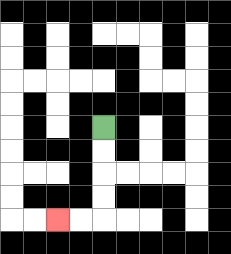{'start': '[4, 5]', 'end': '[2, 9]', 'path_directions': 'D,D,D,D,L,L', 'path_coordinates': '[[4, 5], [4, 6], [4, 7], [4, 8], [4, 9], [3, 9], [2, 9]]'}